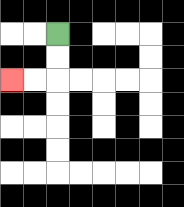{'start': '[2, 1]', 'end': '[0, 3]', 'path_directions': 'D,D,L,L', 'path_coordinates': '[[2, 1], [2, 2], [2, 3], [1, 3], [0, 3]]'}